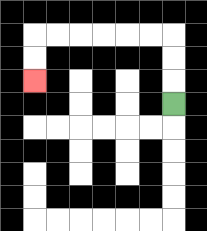{'start': '[7, 4]', 'end': '[1, 3]', 'path_directions': 'U,U,U,L,L,L,L,L,L,D,D', 'path_coordinates': '[[7, 4], [7, 3], [7, 2], [7, 1], [6, 1], [5, 1], [4, 1], [3, 1], [2, 1], [1, 1], [1, 2], [1, 3]]'}